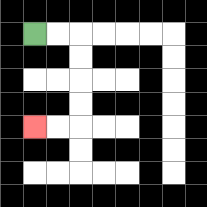{'start': '[1, 1]', 'end': '[1, 5]', 'path_directions': 'R,R,D,D,D,D,L,L', 'path_coordinates': '[[1, 1], [2, 1], [3, 1], [3, 2], [3, 3], [3, 4], [3, 5], [2, 5], [1, 5]]'}